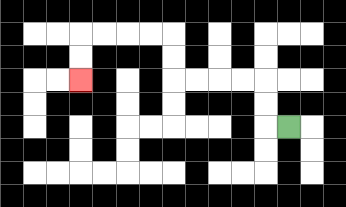{'start': '[12, 5]', 'end': '[3, 3]', 'path_directions': 'L,U,U,L,L,L,L,U,U,L,L,L,L,D,D', 'path_coordinates': '[[12, 5], [11, 5], [11, 4], [11, 3], [10, 3], [9, 3], [8, 3], [7, 3], [7, 2], [7, 1], [6, 1], [5, 1], [4, 1], [3, 1], [3, 2], [3, 3]]'}